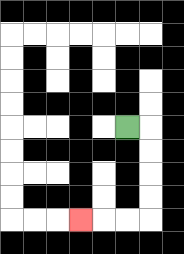{'start': '[5, 5]', 'end': '[3, 9]', 'path_directions': 'R,D,D,D,D,L,L,L', 'path_coordinates': '[[5, 5], [6, 5], [6, 6], [6, 7], [6, 8], [6, 9], [5, 9], [4, 9], [3, 9]]'}